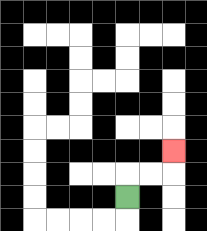{'start': '[5, 8]', 'end': '[7, 6]', 'path_directions': 'U,R,R,U', 'path_coordinates': '[[5, 8], [5, 7], [6, 7], [7, 7], [7, 6]]'}